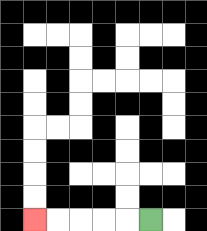{'start': '[6, 9]', 'end': '[1, 9]', 'path_directions': 'L,L,L,L,L', 'path_coordinates': '[[6, 9], [5, 9], [4, 9], [3, 9], [2, 9], [1, 9]]'}